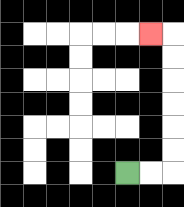{'start': '[5, 7]', 'end': '[6, 1]', 'path_directions': 'R,R,U,U,U,U,U,U,L', 'path_coordinates': '[[5, 7], [6, 7], [7, 7], [7, 6], [7, 5], [7, 4], [7, 3], [7, 2], [7, 1], [6, 1]]'}